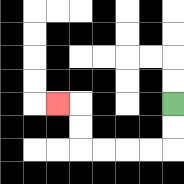{'start': '[7, 4]', 'end': '[2, 4]', 'path_directions': 'D,D,L,L,L,L,U,U,L', 'path_coordinates': '[[7, 4], [7, 5], [7, 6], [6, 6], [5, 6], [4, 6], [3, 6], [3, 5], [3, 4], [2, 4]]'}